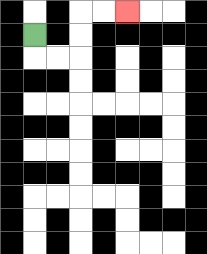{'start': '[1, 1]', 'end': '[5, 0]', 'path_directions': 'D,R,R,U,U,R,R', 'path_coordinates': '[[1, 1], [1, 2], [2, 2], [3, 2], [3, 1], [3, 0], [4, 0], [5, 0]]'}